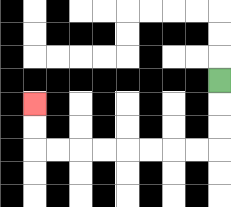{'start': '[9, 3]', 'end': '[1, 4]', 'path_directions': 'D,D,D,L,L,L,L,L,L,L,L,U,U', 'path_coordinates': '[[9, 3], [9, 4], [9, 5], [9, 6], [8, 6], [7, 6], [6, 6], [5, 6], [4, 6], [3, 6], [2, 6], [1, 6], [1, 5], [1, 4]]'}